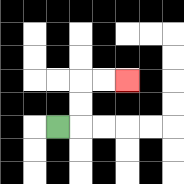{'start': '[2, 5]', 'end': '[5, 3]', 'path_directions': 'R,U,U,R,R', 'path_coordinates': '[[2, 5], [3, 5], [3, 4], [3, 3], [4, 3], [5, 3]]'}